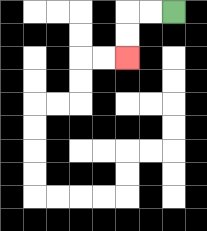{'start': '[7, 0]', 'end': '[5, 2]', 'path_directions': 'L,L,D,D', 'path_coordinates': '[[7, 0], [6, 0], [5, 0], [5, 1], [5, 2]]'}